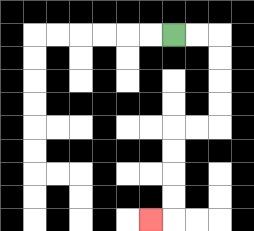{'start': '[7, 1]', 'end': '[6, 9]', 'path_directions': 'R,R,D,D,D,D,L,L,D,D,D,D,L', 'path_coordinates': '[[7, 1], [8, 1], [9, 1], [9, 2], [9, 3], [9, 4], [9, 5], [8, 5], [7, 5], [7, 6], [7, 7], [7, 8], [7, 9], [6, 9]]'}